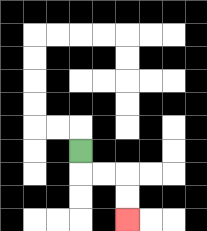{'start': '[3, 6]', 'end': '[5, 9]', 'path_directions': 'D,R,R,D,D', 'path_coordinates': '[[3, 6], [3, 7], [4, 7], [5, 7], [5, 8], [5, 9]]'}